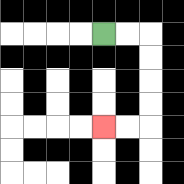{'start': '[4, 1]', 'end': '[4, 5]', 'path_directions': 'R,R,D,D,D,D,L,L', 'path_coordinates': '[[4, 1], [5, 1], [6, 1], [6, 2], [6, 3], [6, 4], [6, 5], [5, 5], [4, 5]]'}